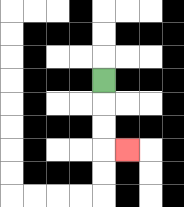{'start': '[4, 3]', 'end': '[5, 6]', 'path_directions': 'D,D,D,R', 'path_coordinates': '[[4, 3], [4, 4], [4, 5], [4, 6], [5, 6]]'}